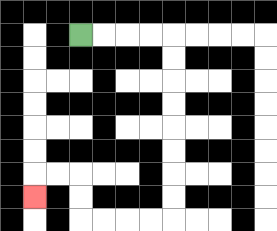{'start': '[3, 1]', 'end': '[1, 8]', 'path_directions': 'R,R,R,R,D,D,D,D,D,D,D,D,L,L,L,L,U,U,L,L,D', 'path_coordinates': '[[3, 1], [4, 1], [5, 1], [6, 1], [7, 1], [7, 2], [7, 3], [7, 4], [7, 5], [7, 6], [7, 7], [7, 8], [7, 9], [6, 9], [5, 9], [4, 9], [3, 9], [3, 8], [3, 7], [2, 7], [1, 7], [1, 8]]'}